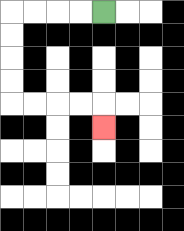{'start': '[4, 0]', 'end': '[4, 5]', 'path_directions': 'L,L,L,L,D,D,D,D,R,R,R,R,D', 'path_coordinates': '[[4, 0], [3, 0], [2, 0], [1, 0], [0, 0], [0, 1], [0, 2], [0, 3], [0, 4], [1, 4], [2, 4], [3, 4], [4, 4], [4, 5]]'}